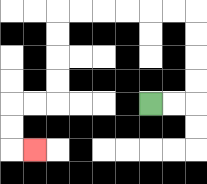{'start': '[6, 4]', 'end': '[1, 6]', 'path_directions': 'R,R,U,U,U,U,L,L,L,L,L,L,D,D,D,D,L,L,D,D,R', 'path_coordinates': '[[6, 4], [7, 4], [8, 4], [8, 3], [8, 2], [8, 1], [8, 0], [7, 0], [6, 0], [5, 0], [4, 0], [3, 0], [2, 0], [2, 1], [2, 2], [2, 3], [2, 4], [1, 4], [0, 4], [0, 5], [0, 6], [1, 6]]'}